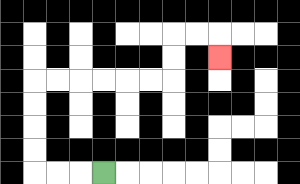{'start': '[4, 7]', 'end': '[9, 2]', 'path_directions': 'L,L,L,U,U,U,U,R,R,R,R,R,R,U,U,R,R,D', 'path_coordinates': '[[4, 7], [3, 7], [2, 7], [1, 7], [1, 6], [1, 5], [1, 4], [1, 3], [2, 3], [3, 3], [4, 3], [5, 3], [6, 3], [7, 3], [7, 2], [7, 1], [8, 1], [9, 1], [9, 2]]'}